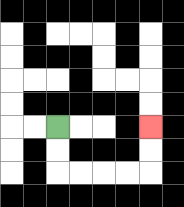{'start': '[2, 5]', 'end': '[6, 5]', 'path_directions': 'D,D,R,R,R,R,U,U', 'path_coordinates': '[[2, 5], [2, 6], [2, 7], [3, 7], [4, 7], [5, 7], [6, 7], [6, 6], [6, 5]]'}